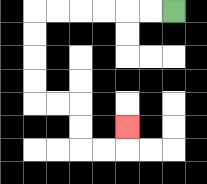{'start': '[7, 0]', 'end': '[5, 5]', 'path_directions': 'L,L,L,L,L,L,D,D,D,D,R,R,D,D,R,R,U', 'path_coordinates': '[[7, 0], [6, 0], [5, 0], [4, 0], [3, 0], [2, 0], [1, 0], [1, 1], [1, 2], [1, 3], [1, 4], [2, 4], [3, 4], [3, 5], [3, 6], [4, 6], [5, 6], [5, 5]]'}